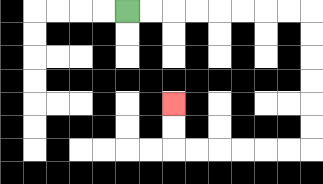{'start': '[5, 0]', 'end': '[7, 4]', 'path_directions': 'R,R,R,R,R,R,R,R,D,D,D,D,D,D,L,L,L,L,L,L,U,U', 'path_coordinates': '[[5, 0], [6, 0], [7, 0], [8, 0], [9, 0], [10, 0], [11, 0], [12, 0], [13, 0], [13, 1], [13, 2], [13, 3], [13, 4], [13, 5], [13, 6], [12, 6], [11, 6], [10, 6], [9, 6], [8, 6], [7, 6], [7, 5], [7, 4]]'}